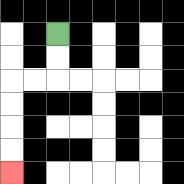{'start': '[2, 1]', 'end': '[0, 7]', 'path_directions': 'D,D,L,L,D,D,D,D', 'path_coordinates': '[[2, 1], [2, 2], [2, 3], [1, 3], [0, 3], [0, 4], [0, 5], [0, 6], [0, 7]]'}